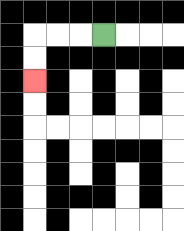{'start': '[4, 1]', 'end': '[1, 3]', 'path_directions': 'L,L,L,D,D', 'path_coordinates': '[[4, 1], [3, 1], [2, 1], [1, 1], [1, 2], [1, 3]]'}